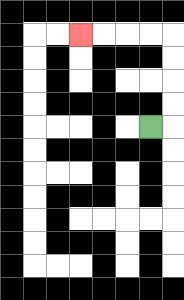{'start': '[6, 5]', 'end': '[3, 1]', 'path_directions': 'R,U,U,U,U,L,L,L,L', 'path_coordinates': '[[6, 5], [7, 5], [7, 4], [7, 3], [7, 2], [7, 1], [6, 1], [5, 1], [4, 1], [3, 1]]'}